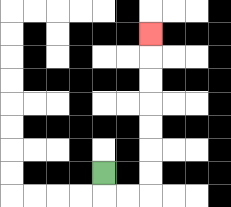{'start': '[4, 7]', 'end': '[6, 1]', 'path_directions': 'D,R,R,U,U,U,U,U,U,U', 'path_coordinates': '[[4, 7], [4, 8], [5, 8], [6, 8], [6, 7], [6, 6], [6, 5], [6, 4], [6, 3], [6, 2], [6, 1]]'}